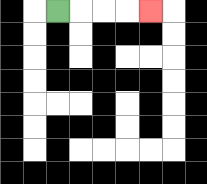{'start': '[2, 0]', 'end': '[6, 0]', 'path_directions': 'R,R,R,R', 'path_coordinates': '[[2, 0], [3, 0], [4, 0], [5, 0], [6, 0]]'}